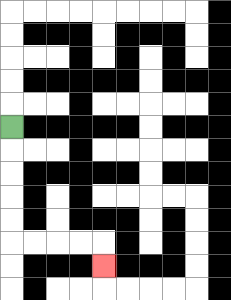{'start': '[0, 5]', 'end': '[4, 11]', 'path_directions': 'D,D,D,D,D,R,R,R,R,D', 'path_coordinates': '[[0, 5], [0, 6], [0, 7], [0, 8], [0, 9], [0, 10], [1, 10], [2, 10], [3, 10], [4, 10], [4, 11]]'}